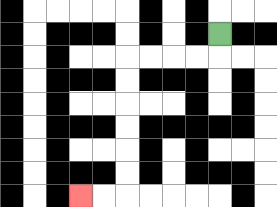{'start': '[9, 1]', 'end': '[3, 8]', 'path_directions': 'D,L,L,L,L,D,D,D,D,D,D,L,L', 'path_coordinates': '[[9, 1], [9, 2], [8, 2], [7, 2], [6, 2], [5, 2], [5, 3], [5, 4], [5, 5], [5, 6], [5, 7], [5, 8], [4, 8], [3, 8]]'}